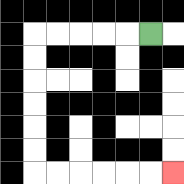{'start': '[6, 1]', 'end': '[7, 7]', 'path_directions': 'L,L,L,L,L,D,D,D,D,D,D,R,R,R,R,R,R', 'path_coordinates': '[[6, 1], [5, 1], [4, 1], [3, 1], [2, 1], [1, 1], [1, 2], [1, 3], [1, 4], [1, 5], [1, 6], [1, 7], [2, 7], [3, 7], [4, 7], [5, 7], [6, 7], [7, 7]]'}